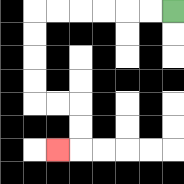{'start': '[7, 0]', 'end': '[2, 6]', 'path_directions': 'L,L,L,L,L,L,D,D,D,D,R,R,D,D,L', 'path_coordinates': '[[7, 0], [6, 0], [5, 0], [4, 0], [3, 0], [2, 0], [1, 0], [1, 1], [1, 2], [1, 3], [1, 4], [2, 4], [3, 4], [3, 5], [3, 6], [2, 6]]'}